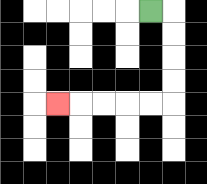{'start': '[6, 0]', 'end': '[2, 4]', 'path_directions': 'R,D,D,D,D,L,L,L,L,L', 'path_coordinates': '[[6, 0], [7, 0], [7, 1], [7, 2], [7, 3], [7, 4], [6, 4], [5, 4], [4, 4], [3, 4], [2, 4]]'}